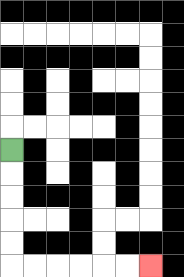{'start': '[0, 6]', 'end': '[6, 11]', 'path_directions': 'D,D,D,D,D,R,R,R,R,R,R', 'path_coordinates': '[[0, 6], [0, 7], [0, 8], [0, 9], [0, 10], [0, 11], [1, 11], [2, 11], [3, 11], [4, 11], [5, 11], [6, 11]]'}